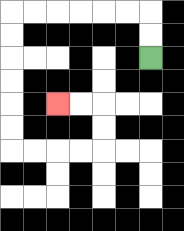{'start': '[6, 2]', 'end': '[2, 4]', 'path_directions': 'U,U,L,L,L,L,L,L,D,D,D,D,D,D,R,R,R,R,U,U,L,L', 'path_coordinates': '[[6, 2], [6, 1], [6, 0], [5, 0], [4, 0], [3, 0], [2, 0], [1, 0], [0, 0], [0, 1], [0, 2], [0, 3], [0, 4], [0, 5], [0, 6], [1, 6], [2, 6], [3, 6], [4, 6], [4, 5], [4, 4], [3, 4], [2, 4]]'}